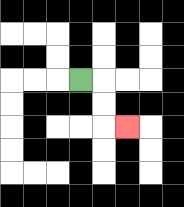{'start': '[3, 3]', 'end': '[5, 5]', 'path_directions': 'R,D,D,R', 'path_coordinates': '[[3, 3], [4, 3], [4, 4], [4, 5], [5, 5]]'}